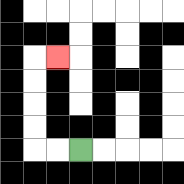{'start': '[3, 6]', 'end': '[2, 2]', 'path_directions': 'L,L,U,U,U,U,R', 'path_coordinates': '[[3, 6], [2, 6], [1, 6], [1, 5], [1, 4], [1, 3], [1, 2], [2, 2]]'}